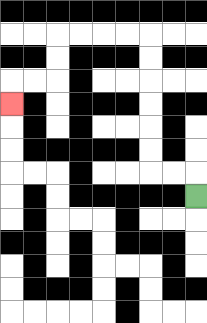{'start': '[8, 8]', 'end': '[0, 4]', 'path_directions': 'U,L,L,U,U,U,U,U,U,L,L,L,L,D,D,L,L,D', 'path_coordinates': '[[8, 8], [8, 7], [7, 7], [6, 7], [6, 6], [6, 5], [6, 4], [6, 3], [6, 2], [6, 1], [5, 1], [4, 1], [3, 1], [2, 1], [2, 2], [2, 3], [1, 3], [0, 3], [0, 4]]'}